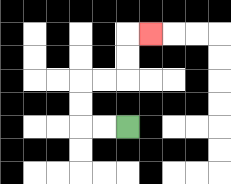{'start': '[5, 5]', 'end': '[6, 1]', 'path_directions': 'L,L,U,U,R,R,U,U,R', 'path_coordinates': '[[5, 5], [4, 5], [3, 5], [3, 4], [3, 3], [4, 3], [5, 3], [5, 2], [5, 1], [6, 1]]'}